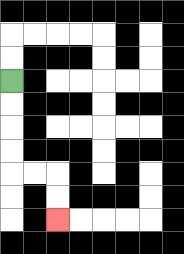{'start': '[0, 3]', 'end': '[2, 9]', 'path_directions': 'D,D,D,D,R,R,D,D', 'path_coordinates': '[[0, 3], [0, 4], [0, 5], [0, 6], [0, 7], [1, 7], [2, 7], [2, 8], [2, 9]]'}